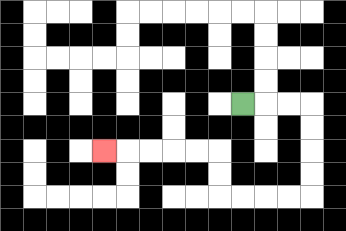{'start': '[10, 4]', 'end': '[4, 6]', 'path_directions': 'R,R,R,D,D,D,D,L,L,L,L,U,U,L,L,L,L,L', 'path_coordinates': '[[10, 4], [11, 4], [12, 4], [13, 4], [13, 5], [13, 6], [13, 7], [13, 8], [12, 8], [11, 8], [10, 8], [9, 8], [9, 7], [9, 6], [8, 6], [7, 6], [6, 6], [5, 6], [4, 6]]'}